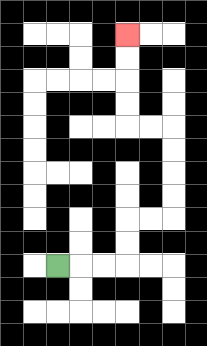{'start': '[2, 11]', 'end': '[5, 1]', 'path_directions': 'R,R,R,U,U,R,R,U,U,U,U,L,L,U,U,U,U', 'path_coordinates': '[[2, 11], [3, 11], [4, 11], [5, 11], [5, 10], [5, 9], [6, 9], [7, 9], [7, 8], [7, 7], [7, 6], [7, 5], [6, 5], [5, 5], [5, 4], [5, 3], [5, 2], [5, 1]]'}